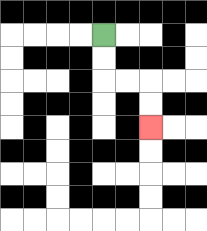{'start': '[4, 1]', 'end': '[6, 5]', 'path_directions': 'D,D,R,R,D,D', 'path_coordinates': '[[4, 1], [4, 2], [4, 3], [5, 3], [6, 3], [6, 4], [6, 5]]'}